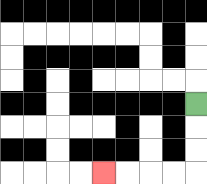{'start': '[8, 4]', 'end': '[4, 7]', 'path_directions': 'D,D,D,L,L,L,L', 'path_coordinates': '[[8, 4], [8, 5], [8, 6], [8, 7], [7, 7], [6, 7], [5, 7], [4, 7]]'}